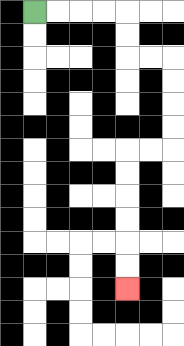{'start': '[1, 0]', 'end': '[5, 12]', 'path_directions': 'R,R,R,R,D,D,R,R,D,D,D,D,L,L,D,D,D,D,D,D', 'path_coordinates': '[[1, 0], [2, 0], [3, 0], [4, 0], [5, 0], [5, 1], [5, 2], [6, 2], [7, 2], [7, 3], [7, 4], [7, 5], [7, 6], [6, 6], [5, 6], [5, 7], [5, 8], [5, 9], [5, 10], [5, 11], [5, 12]]'}